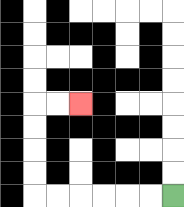{'start': '[7, 8]', 'end': '[3, 4]', 'path_directions': 'L,L,L,L,L,L,U,U,U,U,R,R', 'path_coordinates': '[[7, 8], [6, 8], [5, 8], [4, 8], [3, 8], [2, 8], [1, 8], [1, 7], [1, 6], [1, 5], [1, 4], [2, 4], [3, 4]]'}